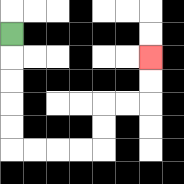{'start': '[0, 1]', 'end': '[6, 2]', 'path_directions': 'D,D,D,D,D,R,R,R,R,U,U,R,R,U,U', 'path_coordinates': '[[0, 1], [0, 2], [0, 3], [0, 4], [0, 5], [0, 6], [1, 6], [2, 6], [3, 6], [4, 6], [4, 5], [4, 4], [5, 4], [6, 4], [6, 3], [6, 2]]'}